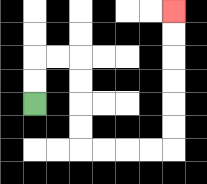{'start': '[1, 4]', 'end': '[7, 0]', 'path_directions': 'U,U,R,R,D,D,D,D,R,R,R,R,U,U,U,U,U,U', 'path_coordinates': '[[1, 4], [1, 3], [1, 2], [2, 2], [3, 2], [3, 3], [3, 4], [3, 5], [3, 6], [4, 6], [5, 6], [6, 6], [7, 6], [7, 5], [7, 4], [7, 3], [7, 2], [7, 1], [7, 0]]'}